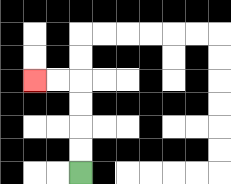{'start': '[3, 7]', 'end': '[1, 3]', 'path_directions': 'U,U,U,U,L,L', 'path_coordinates': '[[3, 7], [3, 6], [3, 5], [3, 4], [3, 3], [2, 3], [1, 3]]'}